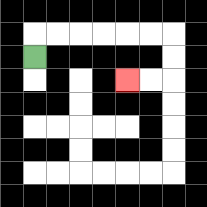{'start': '[1, 2]', 'end': '[5, 3]', 'path_directions': 'U,R,R,R,R,R,R,D,D,L,L', 'path_coordinates': '[[1, 2], [1, 1], [2, 1], [3, 1], [4, 1], [5, 1], [6, 1], [7, 1], [7, 2], [7, 3], [6, 3], [5, 3]]'}